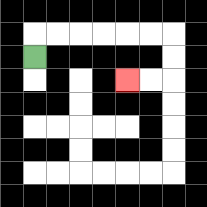{'start': '[1, 2]', 'end': '[5, 3]', 'path_directions': 'U,R,R,R,R,R,R,D,D,L,L', 'path_coordinates': '[[1, 2], [1, 1], [2, 1], [3, 1], [4, 1], [5, 1], [6, 1], [7, 1], [7, 2], [7, 3], [6, 3], [5, 3]]'}